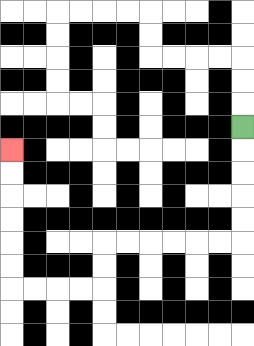{'start': '[10, 5]', 'end': '[0, 6]', 'path_directions': 'D,D,D,D,D,L,L,L,L,L,L,D,D,L,L,L,L,U,U,U,U,U,U', 'path_coordinates': '[[10, 5], [10, 6], [10, 7], [10, 8], [10, 9], [10, 10], [9, 10], [8, 10], [7, 10], [6, 10], [5, 10], [4, 10], [4, 11], [4, 12], [3, 12], [2, 12], [1, 12], [0, 12], [0, 11], [0, 10], [0, 9], [0, 8], [0, 7], [0, 6]]'}